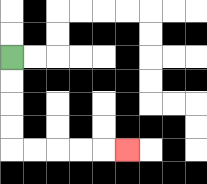{'start': '[0, 2]', 'end': '[5, 6]', 'path_directions': 'D,D,D,D,R,R,R,R,R', 'path_coordinates': '[[0, 2], [0, 3], [0, 4], [0, 5], [0, 6], [1, 6], [2, 6], [3, 6], [4, 6], [5, 6]]'}